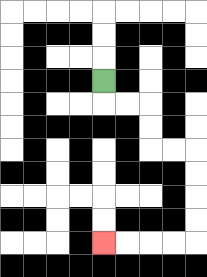{'start': '[4, 3]', 'end': '[4, 10]', 'path_directions': 'D,R,R,D,D,R,R,D,D,D,D,L,L,L,L', 'path_coordinates': '[[4, 3], [4, 4], [5, 4], [6, 4], [6, 5], [6, 6], [7, 6], [8, 6], [8, 7], [8, 8], [8, 9], [8, 10], [7, 10], [6, 10], [5, 10], [4, 10]]'}